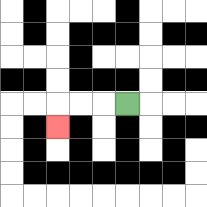{'start': '[5, 4]', 'end': '[2, 5]', 'path_directions': 'L,L,L,D', 'path_coordinates': '[[5, 4], [4, 4], [3, 4], [2, 4], [2, 5]]'}